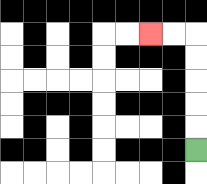{'start': '[8, 6]', 'end': '[6, 1]', 'path_directions': 'U,U,U,U,U,L,L', 'path_coordinates': '[[8, 6], [8, 5], [8, 4], [8, 3], [8, 2], [8, 1], [7, 1], [6, 1]]'}